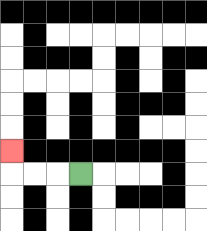{'start': '[3, 7]', 'end': '[0, 6]', 'path_directions': 'L,L,L,U', 'path_coordinates': '[[3, 7], [2, 7], [1, 7], [0, 7], [0, 6]]'}